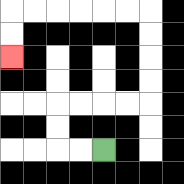{'start': '[4, 6]', 'end': '[0, 2]', 'path_directions': 'L,L,U,U,R,R,R,R,U,U,U,U,L,L,L,L,L,L,D,D', 'path_coordinates': '[[4, 6], [3, 6], [2, 6], [2, 5], [2, 4], [3, 4], [4, 4], [5, 4], [6, 4], [6, 3], [6, 2], [6, 1], [6, 0], [5, 0], [4, 0], [3, 0], [2, 0], [1, 0], [0, 0], [0, 1], [0, 2]]'}